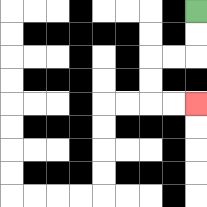{'start': '[8, 0]', 'end': '[8, 4]', 'path_directions': 'D,D,L,L,D,D,R,R', 'path_coordinates': '[[8, 0], [8, 1], [8, 2], [7, 2], [6, 2], [6, 3], [6, 4], [7, 4], [8, 4]]'}